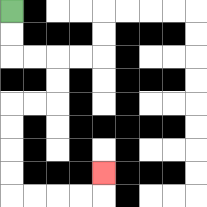{'start': '[0, 0]', 'end': '[4, 7]', 'path_directions': 'D,D,R,R,D,D,L,L,D,D,D,D,R,R,R,R,U', 'path_coordinates': '[[0, 0], [0, 1], [0, 2], [1, 2], [2, 2], [2, 3], [2, 4], [1, 4], [0, 4], [0, 5], [0, 6], [0, 7], [0, 8], [1, 8], [2, 8], [3, 8], [4, 8], [4, 7]]'}